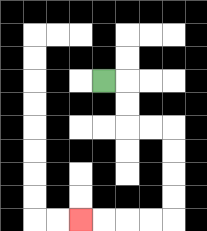{'start': '[4, 3]', 'end': '[3, 9]', 'path_directions': 'R,D,D,R,R,D,D,D,D,L,L,L,L', 'path_coordinates': '[[4, 3], [5, 3], [5, 4], [5, 5], [6, 5], [7, 5], [7, 6], [7, 7], [7, 8], [7, 9], [6, 9], [5, 9], [4, 9], [3, 9]]'}